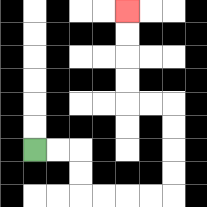{'start': '[1, 6]', 'end': '[5, 0]', 'path_directions': 'R,R,D,D,R,R,R,R,U,U,U,U,L,L,U,U,U,U', 'path_coordinates': '[[1, 6], [2, 6], [3, 6], [3, 7], [3, 8], [4, 8], [5, 8], [6, 8], [7, 8], [7, 7], [7, 6], [7, 5], [7, 4], [6, 4], [5, 4], [5, 3], [5, 2], [5, 1], [5, 0]]'}